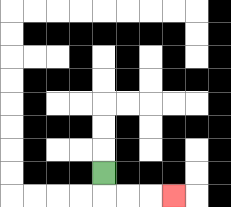{'start': '[4, 7]', 'end': '[7, 8]', 'path_directions': 'D,R,R,R', 'path_coordinates': '[[4, 7], [4, 8], [5, 8], [6, 8], [7, 8]]'}